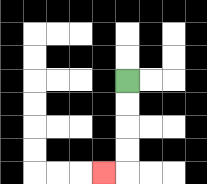{'start': '[5, 3]', 'end': '[4, 7]', 'path_directions': 'D,D,D,D,L', 'path_coordinates': '[[5, 3], [5, 4], [5, 5], [5, 6], [5, 7], [4, 7]]'}